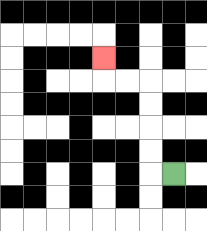{'start': '[7, 7]', 'end': '[4, 2]', 'path_directions': 'L,U,U,U,U,L,L,U', 'path_coordinates': '[[7, 7], [6, 7], [6, 6], [6, 5], [6, 4], [6, 3], [5, 3], [4, 3], [4, 2]]'}